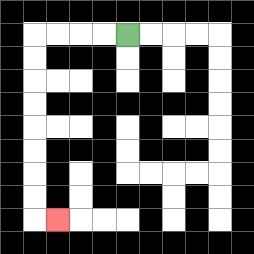{'start': '[5, 1]', 'end': '[2, 9]', 'path_directions': 'L,L,L,L,D,D,D,D,D,D,D,D,R', 'path_coordinates': '[[5, 1], [4, 1], [3, 1], [2, 1], [1, 1], [1, 2], [1, 3], [1, 4], [1, 5], [1, 6], [1, 7], [1, 8], [1, 9], [2, 9]]'}